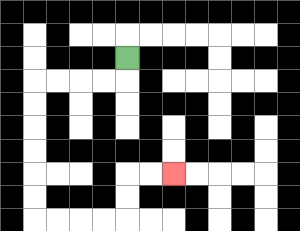{'start': '[5, 2]', 'end': '[7, 7]', 'path_directions': 'D,L,L,L,L,D,D,D,D,D,D,R,R,R,R,U,U,R,R', 'path_coordinates': '[[5, 2], [5, 3], [4, 3], [3, 3], [2, 3], [1, 3], [1, 4], [1, 5], [1, 6], [1, 7], [1, 8], [1, 9], [2, 9], [3, 9], [4, 9], [5, 9], [5, 8], [5, 7], [6, 7], [7, 7]]'}